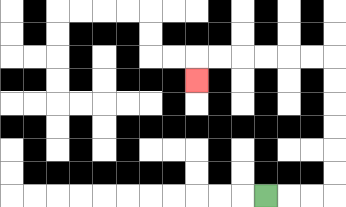{'start': '[11, 8]', 'end': '[8, 3]', 'path_directions': 'R,R,R,U,U,U,U,U,U,L,L,L,L,L,L,D', 'path_coordinates': '[[11, 8], [12, 8], [13, 8], [14, 8], [14, 7], [14, 6], [14, 5], [14, 4], [14, 3], [14, 2], [13, 2], [12, 2], [11, 2], [10, 2], [9, 2], [8, 2], [8, 3]]'}